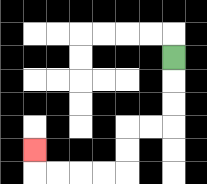{'start': '[7, 2]', 'end': '[1, 6]', 'path_directions': 'D,D,D,L,L,D,D,L,L,L,L,U', 'path_coordinates': '[[7, 2], [7, 3], [7, 4], [7, 5], [6, 5], [5, 5], [5, 6], [5, 7], [4, 7], [3, 7], [2, 7], [1, 7], [1, 6]]'}